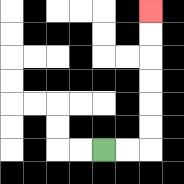{'start': '[4, 6]', 'end': '[6, 0]', 'path_directions': 'R,R,U,U,U,U,U,U', 'path_coordinates': '[[4, 6], [5, 6], [6, 6], [6, 5], [6, 4], [6, 3], [6, 2], [6, 1], [6, 0]]'}